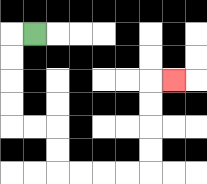{'start': '[1, 1]', 'end': '[7, 3]', 'path_directions': 'L,D,D,D,D,R,R,D,D,R,R,R,R,U,U,U,U,R', 'path_coordinates': '[[1, 1], [0, 1], [0, 2], [0, 3], [0, 4], [0, 5], [1, 5], [2, 5], [2, 6], [2, 7], [3, 7], [4, 7], [5, 7], [6, 7], [6, 6], [6, 5], [6, 4], [6, 3], [7, 3]]'}